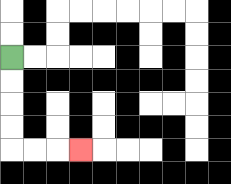{'start': '[0, 2]', 'end': '[3, 6]', 'path_directions': 'D,D,D,D,R,R,R', 'path_coordinates': '[[0, 2], [0, 3], [0, 4], [0, 5], [0, 6], [1, 6], [2, 6], [3, 6]]'}